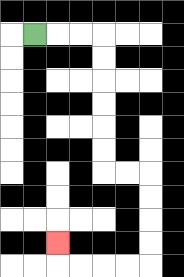{'start': '[1, 1]', 'end': '[2, 10]', 'path_directions': 'R,R,R,D,D,D,D,D,D,R,R,D,D,D,D,L,L,L,L,U', 'path_coordinates': '[[1, 1], [2, 1], [3, 1], [4, 1], [4, 2], [4, 3], [4, 4], [4, 5], [4, 6], [4, 7], [5, 7], [6, 7], [6, 8], [6, 9], [6, 10], [6, 11], [5, 11], [4, 11], [3, 11], [2, 11], [2, 10]]'}